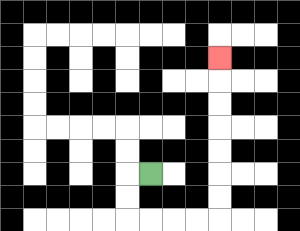{'start': '[6, 7]', 'end': '[9, 2]', 'path_directions': 'L,D,D,R,R,R,R,U,U,U,U,U,U,U', 'path_coordinates': '[[6, 7], [5, 7], [5, 8], [5, 9], [6, 9], [7, 9], [8, 9], [9, 9], [9, 8], [9, 7], [9, 6], [9, 5], [9, 4], [9, 3], [9, 2]]'}